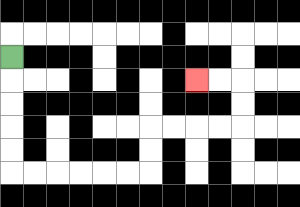{'start': '[0, 2]', 'end': '[8, 3]', 'path_directions': 'D,D,D,D,D,R,R,R,R,R,R,U,U,R,R,R,R,U,U,L,L', 'path_coordinates': '[[0, 2], [0, 3], [0, 4], [0, 5], [0, 6], [0, 7], [1, 7], [2, 7], [3, 7], [4, 7], [5, 7], [6, 7], [6, 6], [6, 5], [7, 5], [8, 5], [9, 5], [10, 5], [10, 4], [10, 3], [9, 3], [8, 3]]'}